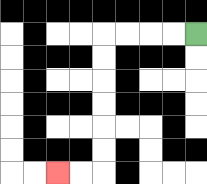{'start': '[8, 1]', 'end': '[2, 7]', 'path_directions': 'L,L,L,L,D,D,D,D,D,D,L,L', 'path_coordinates': '[[8, 1], [7, 1], [6, 1], [5, 1], [4, 1], [4, 2], [4, 3], [4, 4], [4, 5], [4, 6], [4, 7], [3, 7], [2, 7]]'}